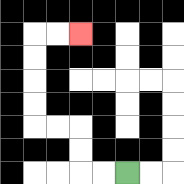{'start': '[5, 7]', 'end': '[3, 1]', 'path_directions': 'L,L,U,U,L,L,U,U,U,U,R,R', 'path_coordinates': '[[5, 7], [4, 7], [3, 7], [3, 6], [3, 5], [2, 5], [1, 5], [1, 4], [1, 3], [1, 2], [1, 1], [2, 1], [3, 1]]'}